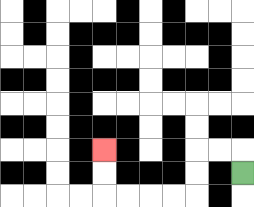{'start': '[10, 7]', 'end': '[4, 6]', 'path_directions': 'U,L,L,D,D,L,L,L,L,U,U', 'path_coordinates': '[[10, 7], [10, 6], [9, 6], [8, 6], [8, 7], [8, 8], [7, 8], [6, 8], [5, 8], [4, 8], [4, 7], [4, 6]]'}